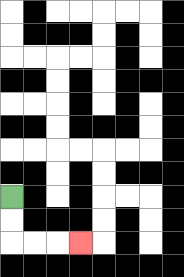{'start': '[0, 8]', 'end': '[3, 10]', 'path_directions': 'D,D,R,R,R', 'path_coordinates': '[[0, 8], [0, 9], [0, 10], [1, 10], [2, 10], [3, 10]]'}